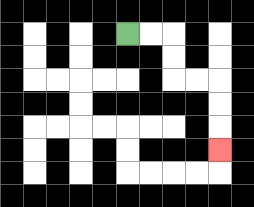{'start': '[5, 1]', 'end': '[9, 6]', 'path_directions': 'R,R,D,D,R,R,D,D,D', 'path_coordinates': '[[5, 1], [6, 1], [7, 1], [7, 2], [7, 3], [8, 3], [9, 3], [9, 4], [9, 5], [9, 6]]'}